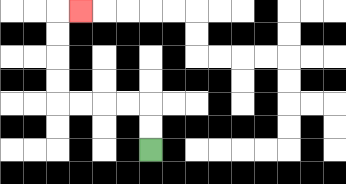{'start': '[6, 6]', 'end': '[3, 0]', 'path_directions': 'U,U,L,L,L,L,U,U,U,U,R', 'path_coordinates': '[[6, 6], [6, 5], [6, 4], [5, 4], [4, 4], [3, 4], [2, 4], [2, 3], [2, 2], [2, 1], [2, 0], [3, 0]]'}